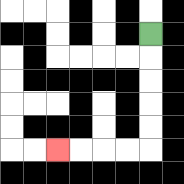{'start': '[6, 1]', 'end': '[2, 6]', 'path_directions': 'D,D,D,D,D,L,L,L,L', 'path_coordinates': '[[6, 1], [6, 2], [6, 3], [6, 4], [6, 5], [6, 6], [5, 6], [4, 6], [3, 6], [2, 6]]'}